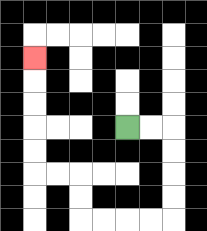{'start': '[5, 5]', 'end': '[1, 2]', 'path_directions': 'R,R,D,D,D,D,L,L,L,L,U,U,L,L,U,U,U,U,U', 'path_coordinates': '[[5, 5], [6, 5], [7, 5], [7, 6], [7, 7], [7, 8], [7, 9], [6, 9], [5, 9], [4, 9], [3, 9], [3, 8], [3, 7], [2, 7], [1, 7], [1, 6], [1, 5], [1, 4], [1, 3], [1, 2]]'}